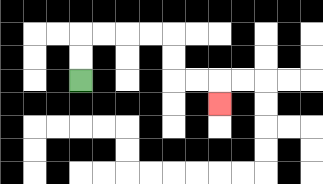{'start': '[3, 3]', 'end': '[9, 4]', 'path_directions': 'U,U,R,R,R,R,D,D,R,R,D', 'path_coordinates': '[[3, 3], [3, 2], [3, 1], [4, 1], [5, 1], [6, 1], [7, 1], [7, 2], [7, 3], [8, 3], [9, 3], [9, 4]]'}